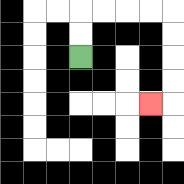{'start': '[3, 2]', 'end': '[6, 4]', 'path_directions': 'U,U,R,R,R,R,D,D,D,D,L', 'path_coordinates': '[[3, 2], [3, 1], [3, 0], [4, 0], [5, 0], [6, 0], [7, 0], [7, 1], [7, 2], [7, 3], [7, 4], [6, 4]]'}